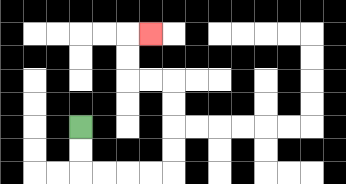{'start': '[3, 5]', 'end': '[6, 1]', 'path_directions': 'D,D,R,R,R,R,U,U,U,U,L,L,U,U,R', 'path_coordinates': '[[3, 5], [3, 6], [3, 7], [4, 7], [5, 7], [6, 7], [7, 7], [7, 6], [7, 5], [7, 4], [7, 3], [6, 3], [5, 3], [5, 2], [5, 1], [6, 1]]'}